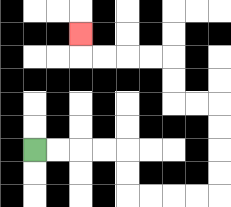{'start': '[1, 6]', 'end': '[3, 1]', 'path_directions': 'R,R,R,R,D,D,R,R,R,R,U,U,U,U,L,L,U,U,L,L,L,L,U', 'path_coordinates': '[[1, 6], [2, 6], [3, 6], [4, 6], [5, 6], [5, 7], [5, 8], [6, 8], [7, 8], [8, 8], [9, 8], [9, 7], [9, 6], [9, 5], [9, 4], [8, 4], [7, 4], [7, 3], [7, 2], [6, 2], [5, 2], [4, 2], [3, 2], [3, 1]]'}